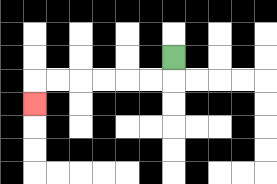{'start': '[7, 2]', 'end': '[1, 4]', 'path_directions': 'D,L,L,L,L,L,L,D', 'path_coordinates': '[[7, 2], [7, 3], [6, 3], [5, 3], [4, 3], [3, 3], [2, 3], [1, 3], [1, 4]]'}